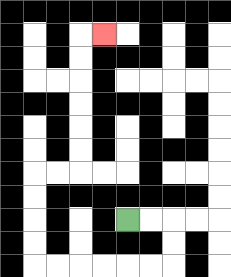{'start': '[5, 9]', 'end': '[4, 1]', 'path_directions': 'R,R,D,D,L,L,L,L,L,L,U,U,U,U,R,R,U,U,U,U,U,U,R', 'path_coordinates': '[[5, 9], [6, 9], [7, 9], [7, 10], [7, 11], [6, 11], [5, 11], [4, 11], [3, 11], [2, 11], [1, 11], [1, 10], [1, 9], [1, 8], [1, 7], [2, 7], [3, 7], [3, 6], [3, 5], [3, 4], [3, 3], [3, 2], [3, 1], [4, 1]]'}